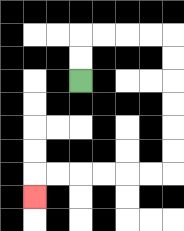{'start': '[3, 3]', 'end': '[1, 8]', 'path_directions': 'U,U,R,R,R,R,D,D,D,D,D,D,L,L,L,L,L,L,D', 'path_coordinates': '[[3, 3], [3, 2], [3, 1], [4, 1], [5, 1], [6, 1], [7, 1], [7, 2], [7, 3], [7, 4], [7, 5], [7, 6], [7, 7], [6, 7], [5, 7], [4, 7], [3, 7], [2, 7], [1, 7], [1, 8]]'}